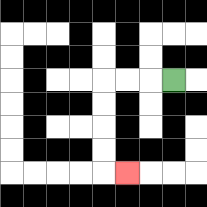{'start': '[7, 3]', 'end': '[5, 7]', 'path_directions': 'L,L,L,D,D,D,D,R', 'path_coordinates': '[[7, 3], [6, 3], [5, 3], [4, 3], [4, 4], [4, 5], [4, 6], [4, 7], [5, 7]]'}